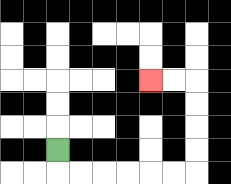{'start': '[2, 6]', 'end': '[6, 3]', 'path_directions': 'D,R,R,R,R,R,R,U,U,U,U,L,L', 'path_coordinates': '[[2, 6], [2, 7], [3, 7], [4, 7], [5, 7], [6, 7], [7, 7], [8, 7], [8, 6], [8, 5], [8, 4], [8, 3], [7, 3], [6, 3]]'}